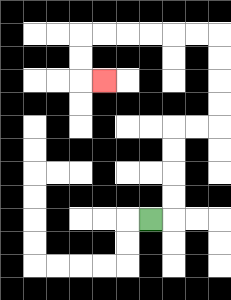{'start': '[6, 9]', 'end': '[4, 3]', 'path_directions': 'R,U,U,U,U,R,R,U,U,U,U,L,L,L,L,L,L,D,D,R', 'path_coordinates': '[[6, 9], [7, 9], [7, 8], [7, 7], [7, 6], [7, 5], [8, 5], [9, 5], [9, 4], [9, 3], [9, 2], [9, 1], [8, 1], [7, 1], [6, 1], [5, 1], [4, 1], [3, 1], [3, 2], [3, 3], [4, 3]]'}